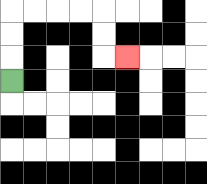{'start': '[0, 3]', 'end': '[5, 2]', 'path_directions': 'U,U,U,R,R,R,R,D,D,R', 'path_coordinates': '[[0, 3], [0, 2], [0, 1], [0, 0], [1, 0], [2, 0], [3, 0], [4, 0], [4, 1], [4, 2], [5, 2]]'}